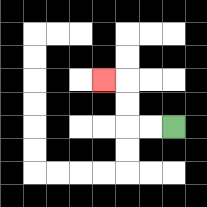{'start': '[7, 5]', 'end': '[4, 3]', 'path_directions': 'L,L,U,U,L', 'path_coordinates': '[[7, 5], [6, 5], [5, 5], [5, 4], [5, 3], [4, 3]]'}